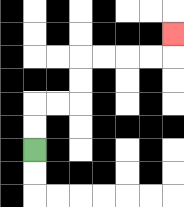{'start': '[1, 6]', 'end': '[7, 1]', 'path_directions': 'U,U,R,R,U,U,R,R,R,R,U', 'path_coordinates': '[[1, 6], [1, 5], [1, 4], [2, 4], [3, 4], [3, 3], [3, 2], [4, 2], [5, 2], [6, 2], [7, 2], [7, 1]]'}